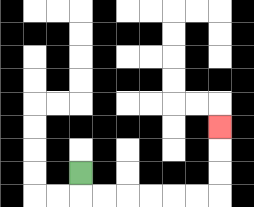{'start': '[3, 7]', 'end': '[9, 5]', 'path_directions': 'D,R,R,R,R,R,R,U,U,U', 'path_coordinates': '[[3, 7], [3, 8], [4, 8], [5, 8], [6, 8], [7, 8], [8, 8], [9, 8], [9, 7], [9, 6], [9, 5]]'}